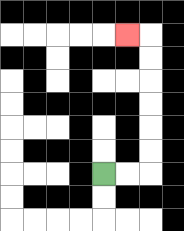{'start': '[4, 7]', 'end': '[5, 1]', 'path_directions': 'R,R,U,U,U,U,U,U,L', 'path_coordinates': '[[4, 7], [5, 7], [6, 7], [6, 6], [6, 5], [6, 4], [6, 3], [6, 2], [6, 1], [5, 1]]'}